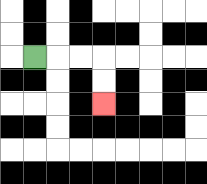{'start': '[1, 2]', 'end': '[4, 4]', 'path_directions': 'R,R,R,D,D', 'path_coordinates': '[[1, 2], [2, 2], [3, 2], [4, 2], [4, 3], [4, 4]]'}